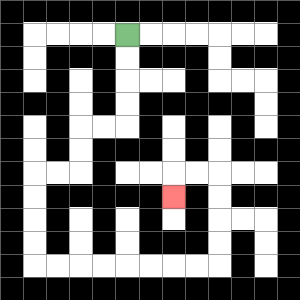{'start': '[5, 1]', 'end': '[7, 8]', 'path_directions': 'D,D,D,D,L,L,D,D,L,L,D,D,D,D,R,R,R,R,R,R,R,R,U,U,U,U,L,L,D', 'path_coordinates': '[[5, 1], [5, 2], [5, 3], [5, 4], [5, 5], [4, 5], [3, 5], [3, 6], [3, 7], [2, 7], [1, 7], [1, 8], [1, 9], [1, 10], [1, 11], [2, 11], [3, 11], [4, 11], [5, 11], [6, 11], [7, 11], [8, 11], [9, 11], [9, 10], [9, 9], [9, 8], [9, 7], [8, 7], [7, 7], [7, 8]]'}